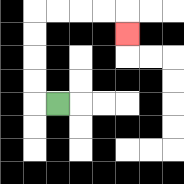{'start': '[2, 4]', 'end': '[5, 1]', 'path_directions': 'L,U,U,U,U,R,R,R,R,D', 'path_coordinates': '[[2, 4], [1, 4], [1, 3], [1, 2], [1, 1], [1, 0], [2, 0], [3, 0], [4, 0], [5, 0], [5, 1]]'}